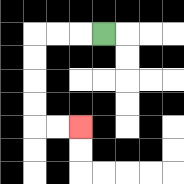{'start': '[4, 1]', 'end': '[3, 5]', 'path_directions': 'L,L,L,D,D,D,D,R,R', 'path_coordinates': '[[4, 1], [3, 1], [2, 1], [1, 1], [1, 2], [1, 3], [1, 4], [1, 5], [2, 5], [3, 5]]'}